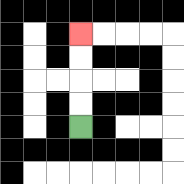{'start': '[3, 5]', 'end': '[3, 1]', 'path_directions': 'U,U,U,U', 'path_coordinates': '[[3, 5], [3, 4], [3, 3], [3, 2], [3, 1]]'}